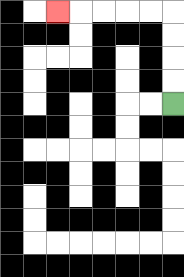{'start': '[7, 4]', 'end': '[2, 0]', 'path_directions': 'U,U,U,U,L,L,L,L,L', 'path_coordinates': '[[7, 4], [7, 3], [7, 2], [7, 1], [7, 0], [6, 0], [5, 0], [4, 0], [3, 0], [2, 0]]'}